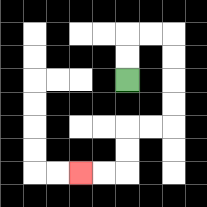{'start': '[5, 3]', 'end': '[3, 7]', 'path_directions': 'U,U,R,R,D,D,D,D,L,L,D,D,L,L', 'path_coordinates': '[[5, 3], [5, 2], [5, 1], [6, 1], [7, 1], [7, 2], [7, 3], [7, 4], [7, 5], [6, 5], [5, 5], [5, 6], [5, 7], [4, 7], [3, 7]]'}